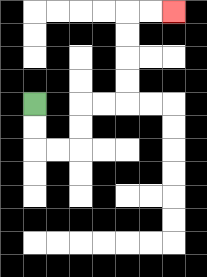{'start': '[1, 4]', 'end': '[7, 0]', 'path_directions': 'D,D,R,R,U,U,R,R,U,U,U,U,R,R', 'path_coordinates': '[[1, 4], [1, 5], [1, 6], [2, 6], [3, 6], [3, 5], [3, 4], [4, 4], [5, 4], [5, 3], [5, 2], [5, 1], [5, 0], [6, 0], [7, 0]]'}